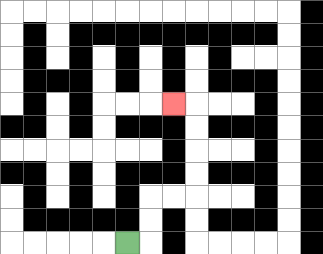{'start': '[5, 10]', 'end': '[7, 4]', 'path_directions': 'R,U,U,R,R,U,U,U,U,L', 'path_coordinates': '[[5, 10], [6, 10], [6, 9], [6, 8], [7, 8], [8, 8], [8, 7], [8, 6], [8, 5], [8, 4], [7, 4]]'}